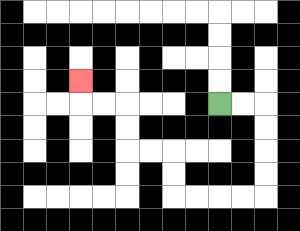{'start': '[9, 4]', 'end': '[3, 3]', 'path_directions': 'R,R,D,D,D,D,L,L,L,L,U,U,L,L,U,U,L,L,U', 'path_coordinates': '[[9, 4], [10, 4], [11, 4], [11, 5], [11, 6], [11, 7], [11, 8], [10, 8], [9, 8], [8, 8], [7, 8], [7, 7], [7, 6], [6, 6], [5, 6], [5, 5], [5, 4], [4, 4], [3, 4], [3, 3]]'}